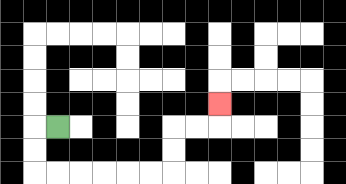{'start': '[2, 5]', 'end': '[9, 4]', 'path_directions': 'L,D,D,R,R,R,R,R,R,U,U,R,R,U', 'path_coordinates': '[[2, 5], [1, 5], [1, 6], [1, 7], [2, 7], [3, 7], [4, 7], [5, 7], [6, 7], [7, 7], [7, 6], [7, 5], [8, 5], [9, 5], [9, 4]]'}